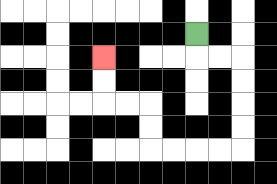{'start': '[8, 1]', 'end': '[4, 2]', 'path_directions': 'D,R,R,D,D,D,D,L,L,L,L,U,U,L,L,U,U', 'path_coordinates': '[[8, 1], [8, 2], [9, 2], [10, 2], [10, 3], [10, 4], [10, 5], [10, 6], [9, 6], [8, 6], [7, 6], [6, 6], [6, 5], [6, 4], [5, 4], [4, 4], [4, 3], [4, 2]]'}